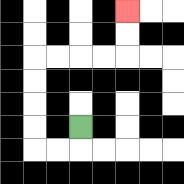{'start': '[3, 5]', 'end': '[5, 0]', 'path_directions': 'D,L,L,U,U,U,U,R,R,R,R,U,U', 'path_coordinates': '[[3, 5], [3, 6], [2, 6], [1, 6], [1, 5], [1, 4], [1, 3], [1, 2], [2, 2], [3, 2], [4, 2], [5, 2], [5, 1], [5, 0]]'}